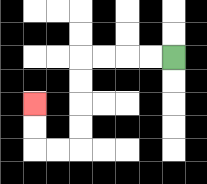{'start': '[7, 2]', 'end': '[1, 4]', 'path_directions': 'L,L,L,L,D,D,D,D,L,L,U,U', 'path_coordinates': '[[7, 2], [6, 2], [5, 2], [4, 2], [3, 2], [3, 3], [3, 4], [3, 5], [3, 6], [2, 6], [1, 6], [1, 5], [1, 4]]'}